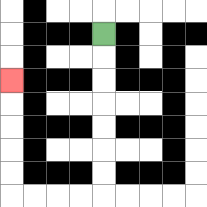{'start': '[4, 1]', 'end': '[0, 3]', 'path_directions': 'D,D,D,D,D,D,D,L,L,L,L,U,U,U,U,U', 'path_coordinates': '[[4, 1], [4, 2], [4, 3], [4, 4], [4, 5], [4, 6], [4, 7], [4, 8], [3, 8], [2, 8], [1, 8], [0, 8], [0, 7], [0, 6], [0, 5], [0, 4], [0, 3]]'}